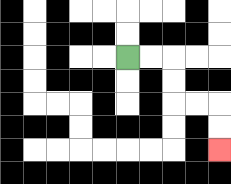{'start': '[5, 2]', 'end': '[9, 6]', 'path_directions': 'R,R,D,D,R,R,D,D', 'path_coordinates': '[[5, 2], [6, 2], [7, 2], [7, 3], [7, 4], [8, 4], [9, 4], [9, 5], [9, 6]]'}